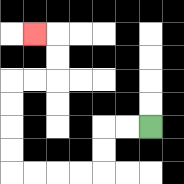{'start': '[6, 5]', 'end': '[1, 1]', 'path_directions': 'L,L,D,D,L,L,L,L,U,U,U,U,R,R,U,U,L', 'path_coordinates': '[[6, 5], [5, 5], [4, 5], [4, 6], [4, 7], [3, 7], [2, 7], [1, 7], [0, 7], [0, 6], [0, 5], [0, 4], [0, 3], [1, 3], [2, 3], [2, 2], [2, 1], [1, 1]]'}